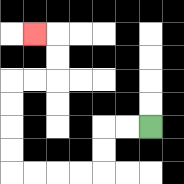{'start': '[6, 5]', 'end': '[1, 1]', 'path_directions': 'L,L,D,D,L,L,L,L,U,U,U,U,R,R,U,U,L', 'path_coordinates': '[[6, 5], [5, 5], [4, 5], [4, 6], [4, 7], [3, 7], [2, 7], [1, 7], [0, 7], [0, 6], [0, 5], [0, 4], [0, 3], [1, 3], [2, 3], [2, 2], [2, 1], [1, 1]]'}